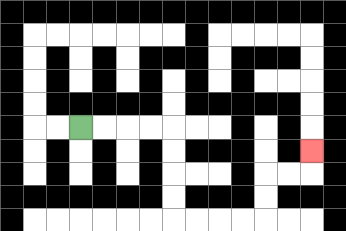{'start': '[3, 5]', 'end': '[13, 6]', 'path_directions': 'R,R,R,R,D,D,D,D,R,R,R,R,U,U,R,R,U', 'path_coordinates': '[[3, 5], [4, 5], [5, 5], [6, 5], [7, 5], [7, 6], [7, 7], [7, 8], [7, 9], [8, 9], [9, 9], [10, 9], [11, 9], [11, 8], [11, 7], [12, 7], [13, 7], [13, 6]]'}